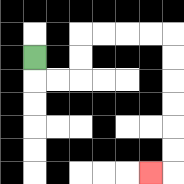{'start': '[1, 2]', 'end': '[6, 7]', 'path_directions': 'D,R,R,U,U,R,R,R,R,D,D,D,D,D,D,L', 'path_coordinates': '[[1, 2], [1, 3], [2, 3], [3, 3], [3, 2], [3, 1], [4, 1], [5, 1], [6, 1], [7, 1], [7, 2], [7, 3], [7, 4], [7, 5], [7, 6], [7, 7], [6, 7]]'}